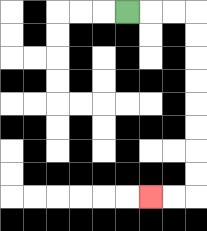{'start': '[5, 0]', 'end': '[6, 8]', 'path_directions': 'R,R,R,D,D,D,D,D,D,D,D,L,L', 'path_coordinates': '[[5, 0], [6, 0], [7, 0], [8, 0], [8, 1], [8, 2], [8, 3], [8, 4], [8, 5], [8, 6], [8, 7], [8, 8], [7, 8], [6, 8]]'}